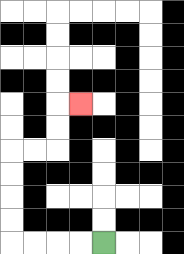{'start': '[4, 10]', 'end': '[3, 4]', 'path_directions': 'L,L,L,L,U,U,U,U,R,R,U,U,R', 'path_coordinates': '[[4, 10], [3, 10], [2, 10], [1, 10], [0, 10], [0, 9], [0, 8], [0, 7], [0, 6], [1, 6], [2, 6], [2, 5], [2, 4], [3, 4]]'}